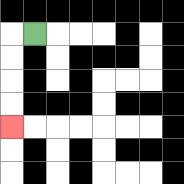{'start': '[1, 1]', 'end': '[0, 5]', 'path_directions': 'L,D,D,D,D', 'path_coordinates': '[[1, 1], [0, 1], [0, 2], [0, 3], [0, 4], [0, 5]]'}